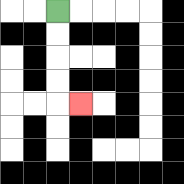{'start': '[2, 0]', 'end': '[3, 4]', 'path_directions': 'D,D,D,D,R', 'path_coordinates': '[[2, 0], [2, 1], [2, 2], [2, 3], [2, 4], [3, 4]]'}